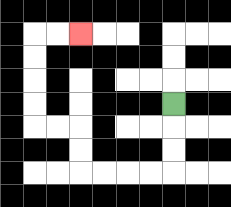{'start': '[7, 4]', 'end': '[3, 1]', 'path_directions': 'D,D,D,L,L,L,L,U,U,L,L,U,U,U,U,R,R', 'path_coordinates': '[[7, 4], [7, 5], [7, 6], [7, 7], [6, 7], [5, 7], [4, 7], [3, 7], [3, 6], [3, 5], [2, 5], [1, 5], [1, 4], [1, 3], [1, 2], [1, 1], [2, 1], [3, 1]]'}